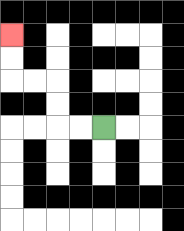{'start': '[4, 5]', 'end': '[0, 1]', 'path_directions': 'L,L,U,U,L,L,U,U', 'path_coordinates': '[[4, 5], [3, 5], [2, 5], [2, 4], [2, 3], [1, 3], [0, 3], [0, 2], [0, 1]]'}